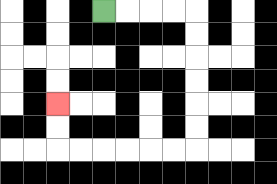{'start': '[4, 0]', 'end': '[2, 4]', 'path_directions': 'R,R,R,R,D,D,D,D,D,D,L,L,L,L,L,L,U,U', 'path_coordinates': '[[4, 0], [5, 0], [6, 0], [7, 0], [8, 0], [8, 1], [8, 2], [8, 3], [8, 4], [8, 5], [8, 6], [7, 6], [6, 6], [5, 6], [4, 6], [3, 6], [2, 6], [2, 5], [2, 4]]'}